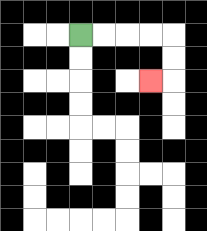{'start': '[3, 1]', 'end': '[6, 3]', 'path_directions': 'R,R,R,R,D,D,L', 'path_coordinates': '[[3, 1], [4, 1], [5, 1], [6, 1], [7, 1], [7, 2], [7, 3], [6, 3]]'}